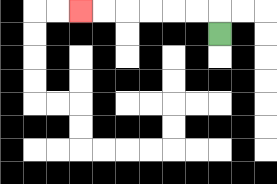{'start': '[9, 1]', 'end': '[3, 0]', 'path_directions': 'U,L,L,L,L,L,L', 'path_coordinates': '[[9, 1], [9, 0], [8, 0], [7, 0], [6, 0], [5, 0], [4, 0], [3, 0]]'}